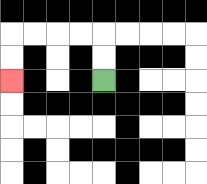{'start': '[4, 3]', 'end': '[0, 3]', 'path_directions': 'U,U,L,L,L,L,D,D', 'path_coordinates': '[[4, 3], [4, 2], [4, 1], [3, 1], [2, 1], [1, 1], [0, 1], [0, 2], [0, 3]]'}